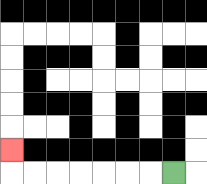{'start': '[7, 7]', 'end': '[0, 6]', 'path_directions': 'L,L,L,L,L,L,L,U', 'path_coordinates': '[[7, 7], [6, 7], [5, 7], [4, 7], [3, 7], [2, 7], [1, 7], [0, 7], [0, 6]]'}